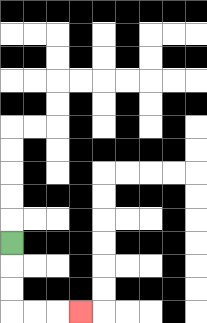{'start': '[0, 10]', 'end': '[3, 13]', 'path_directions': 'D,D,D,R,R,R', 'path_coordinates': '[[0, 10], [0, 11], [0, 12], [0, 13], [1, 13], [2, 13], [3, 13]]'}